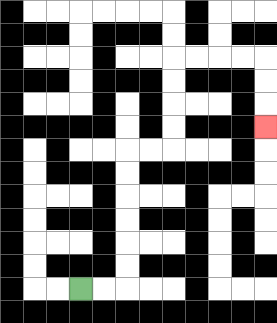{'start': '[3, 12]', 'end': '[11, 5]', 'path_directions': 'R,R,U,U,U,U,U,U,R,R,U,U,U,U,R,R,R,R,D,D,D', 'path_coordinates': '[[3, 12], [4, 12], [5, 12], [5, 11], [5, 10], [5, 9], [5, 8], [5, 7], [5, 6], [6, 6], [7, 6], [7, 5], [7, 4], [7, 3], [7, 2], [8, 2], [9, 2], [10, 2], [11, 2], [11, 3], [11, 4], [11, 5]]'}